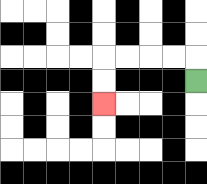{'start': '[8, 3]', 'end': '[4, 4]', 'path_directions': 'U,L,L,L,L,D,D', 'path_coordinates': '[[8, 3], [8, 2], [7, 2], [6, 2], [5, 2], [4, 2], [4, 3], [4, 4]]'}